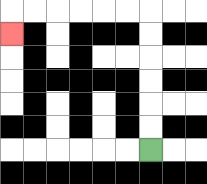{'start': '[6, 6]', 'end': '[0, 1]', 'path_directions': 'U,U,U,U,U,U,L,L,L,L,L,L,D', 'path_coordinates': '[[6, 6], [6, 5], [6, 4], [6, 3], [6, 2], [6, 1], [6, 0], [5, 0], [4, 0], [3, 0], [2, 0], [1, 0], [0, 0], [0, 1]]'}